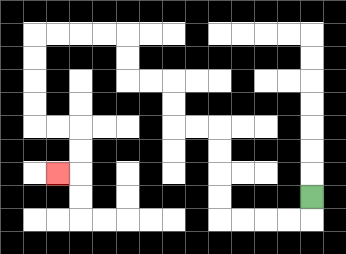{'start': '[13, 8]', 'end': '[2, 7]', 'path_directions': 'D,L,L,L,L,U,U,U,U,L,L,U,U,L,L,U,U,L,L,L,L,D,D,D,D,R,R,D,D,L', 'path_coordinates': '[[13, 8], [13, 9], [12, 9], [11, 9], [10, 9], [9, 9], [9, 8], [9, 7], [9, 6], [9, 5], [8, 5], [7, 5], [7, 4], [7, 3], [6, 3], [5, 3], [5, 2], [5, 1], [4, 1], [3, 1], [2, 1], [1, 1], [1, 2], [1, 3], [1, 4], [1, 5], [2, 5], [3, 5], [3, 6], [3, 7], [2, 7]]'}